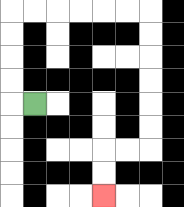{'start': '[1, 4]', 'end': '[4, 8]', 'path_directions': 'L,U,U,U,U,R,R,R,R,R,R,D,D,D,D,D,D,L,L,D,D', 'path_coordinates': '[[1, 4], [0, 4], [0, 3], [0, 2], [0, 1], [0, 0], [1, 0], [2, 0], [3, 0], [4, 0], [5, 0], [6, 0], [6, 1], [6, 2], [6, 3], [6, 4], [6, 5], [6, 6], [5, 6], [4, 6], [4, 7], [4, 8]]'}